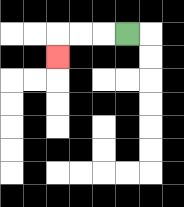{'start': '[5, 1]', 'end': '[2, 2]', 'path_directions': 'L,L,L,D', 'path_coordinates': '[[5, 1], [4, 1], [3, 1], [2, 1], [2, 2]]'}